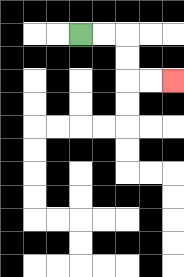{'start': '[3, 1]', 'end': '[7, 3]', 'path_directions': 'R,R,D,D,R,R', 'path_coordinates': '[[3, 1], [4, 1], [5, 1], [5, 2], [5, 3], [6, 3], [7, 3]]'}